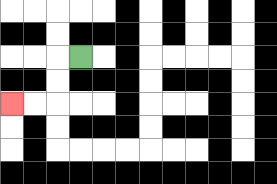{'start': '[3, 2]', 'end': '[0, 4]', 'path_directions': 'L,D,D,L,L', 'path_coordinates': '[[3, 2], [2, 2], [2, 3], [2, 4], [1, 4], [0, 4]]'}